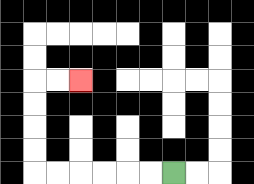{'start': '[7, 7]', 'end': '[3, 3]', 'path_directions': 'L,L,L,L,L,L,U,U,U,U,R,R', 'path_coordinates': '[[7, 7], [6, 7], [5, 7], [4, 7], [3, 7], [2, 7], [1, 7], [1, 6], [1, 5], [1, 4], [1, 3], [2, 3], [3, 3]]'}